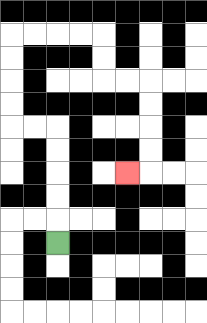{'start': '[2, 10]', 'end': '[5, 7]', 'path_directions': 'U,U,U,U,U,L,L,U,U,U,U,R,R,R,R,D,D,R,R,D,D,D,D,L', 'path_coordinates': '[[2, 10], [2, 9], [2, 8], [2, 7], [2, 6], [2, 5], [1, 5], [0, 5], [0, 4], [0, 3], [0, 2], [0, 1], [1, 1], [2, 1], [3, 1], [4, 1], [4, 2], [4, 3], [5, 3], [6, 3], [6, 4], [6, 5], [6, 6], [6, 7], [5, 7]]'}